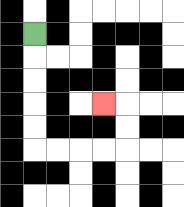{'start': '[1, 1]', 'end': '[4, 4]', 'path_directions': 'D,D,D,D,D,R,R,R,R,U,U,L', 'path_coordinates': '[[1, 1], [1, 2], [1, 3], [1, 4], [1, 5], [1, 6], [2, 6], [3, 6], [4, 6], [5, 6], [5, 5], [5, 4], [4, 4]]'}